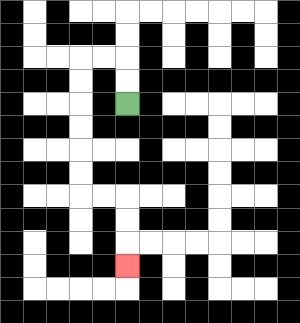{'start': '[5, 4]', 'end': '[5, 11]', 'path_directions': 'U,U,L,L,D,D,D,D,D,D,R,R,D,D,D', 'path_coordinates': '[[5, 4], [5, 3], [5, 2], [4, 2], [3, 2], [3, 3], [3, 4], [3, 5], [3, 6], [3, 7], [3, 8], [4, 8], [5, 8], [5, 9], [5, 10], [5, 11]]'}